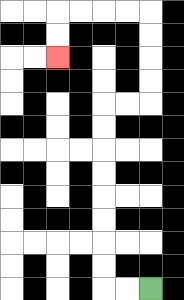{'start': '[6, 12]', 'end': '[2, 2]', 'path_directions': 'L,L,U,U,U,U,U,U,U,U,R,R,U,U,U,U,L,L,L,L,D,D', 'path_coordinates': '[[6, 12], [5, 12], [4, 12], [4, 11], [4, 10], [4, 9], [4, 8], [4, 7], [4, 6], [4, 5], [4, 4], [5, 4], [6, 4], [6, 3], [6, 2], [6, 1], [6, 0], [5, 0], [4, 0], [3, 0], [2, 0], [2, 1], [2, 2]]'}